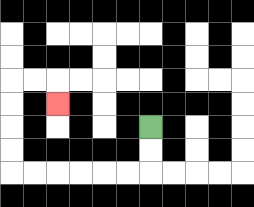{'start': '[6, 5]', 'end': '[2, 4]', 'path_directions': 'D,D,L,L,L,L,L,L,U,U,U,U,R,R,D', 'path_coordinates': '[[6, 5], [6, 6], [6, 7], [5, 7], [4, 7], [3, 7], [2, 7], [1, 7], [0, 7], [0, 6], [0, 5], [0, 4], [0, 3], [1, 3], [2, 3], [2, 4]]'}